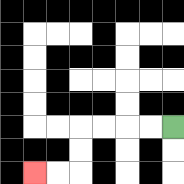{'start': '[7, 5]', 'end': '[1, 7]', 'path_directions': 'L,L,L,L,D,D,L,L', 'path_coordinates': '[[7, 5], [6, 5], [5, 5], [4, 5], [3, 5], [3, 6], [3, 7], [2, 7], [1, 7]]'}